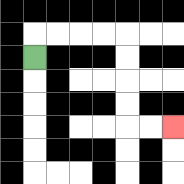{'start': '[1, 2]', 'end': '[7, 5]', 'path_directions': 'U,R,R,R,R,D,D,D,D,R,R', 'path_coordinates': '[[1, 2], [1, 1], [2, 1], [3, 1], [4, 1], [5, 1], [5, 2], [5, 3], [5, 4], [5, 5], [6, 5], [7, 5]]'}